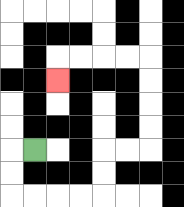{'start': '[1, 6]', 'end': '[2, 3]', 'path_directions': 'L,D,D,R,R,R,R,U,U,R,R,U,U,U,U,L,L,L,L,D', 'path_coordinates': '[[1, 6], [0, 6], [0, 7], [0, 8], [1, 8], [2, 8], [3, 8], [4, 8], [4, 7], [4, 6], [5, 6], [6, 6], [6, 5], [6, 4], [6, 3], [6, 2], [5, 2], [4, 2], [3, 2], [2, 2], [2, 3]]'}